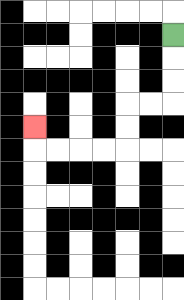{'start': '[7, 1]', 'end': '[1, 5]', 'path_directions': 'D,D,D,L,L,D,D,L,L,L,L,U', 'path_coordinates': '[[7, 1], [7, 2], [7, 3], [7, 4], [6, 4], [5, 4], [5, 5], [5, 6], [4, 6], [3, 6], [2, 6], [1, 6], [1, 5]]'}